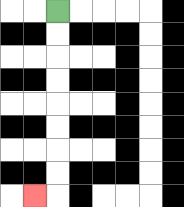{'start': '[2, 0]', 'end': '[1, 8]', 'path_directions': 'D,D,D,D,D,D,D,D,L', 'path_coordinates': '[[2, 0], [2, 1], [2, 2], [2, 3], [2, 4], [2, 5], [2, 6], [2, 7], [2, 8], [1, 8]]'}